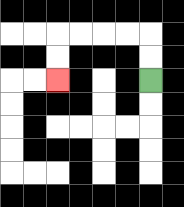{'start': '[6, 3]', 'end': '[2, 3]', 'path_directions': 'U,U,L,L,L,L,D,D', 'path_coordinates': '[[6, 3], [6, 2], [6, 1], [5, 1], [4, 1], [3, 1], [2, 1], [2, 2], [2, 3]]'}